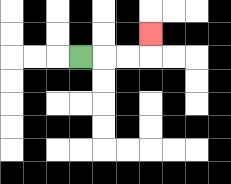{'start': '[3, 2]', 'end': '[6, 1]', 'path_directions': 'R,R,R,U', 'path_coordinates': '[[3, 2], [4, 2], [5, 2], [6, 2], [6, 1]]'}